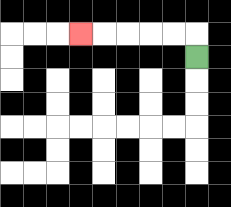{'start': '[8, 2]', 'end': '[3, 1]', 'path_directions': 'U,L,L,L,L,L', 'path_coordinates': '[[8, 2], [8, 1], [7, 1], [6, 1], [5, 1], [4, 1], [3, 1]]'}